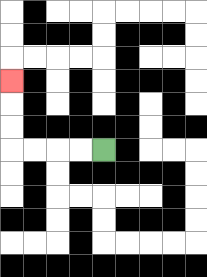{'start': '[4, 6]', 'end': '[0, 3]', 'path_directions': 'L,L,L,L,U,U,U', 'path_coordinates': '[[4, 6], [3, 6], [2, 6], [1, 6], [0, 6], [0, 5], [0, 4], [0, 3]]'}